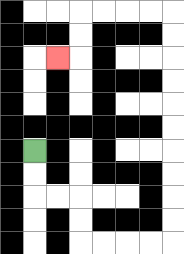{'start': '[1, 6]', 'end': '[2, 2]', 'path_directions': 'D,D,R,R,D,D,R,R,R,R,U,U,U,U,U,U,U,U,U,U,L,L,L,L,D,D,L', 'path_coordinates': '[[1, 6], [1, 7], [1, 8], [2, 8], [3, 8], [3, 9], [3, 10], [4, 10], [5, 10], [6, 10], [7, 10], [7, 9], [7, 8], [7, 7], [7, 6], [7, 5], [7, 4], [7, 3], [7, 2], [7, 1], [7, 0], [6, 0], [5, 0], [4, 0], [3, 0], [3, 1], [3, 2], [2, 2]]'}